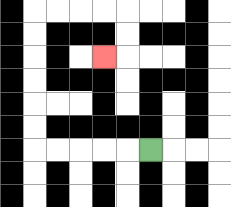{'start': '[6, 6]', 'end': '[4, 2]', 'path_directions': 'L,L,L,L,L,U,U,U,U,U,U,R,R,R,R,D,D,L', 'path_coordinates': '[[6, 6], [5, 6], [4, 6], [3, 6], [2, 6], [1, 6], [1, 5], [1, 4], [1, 3], [1, 2], [1, 1], [1, 0], [2, 0], [3, 0], [4, 0], [5, 0], [5, 1], [5, 2], [4, 2]]'}